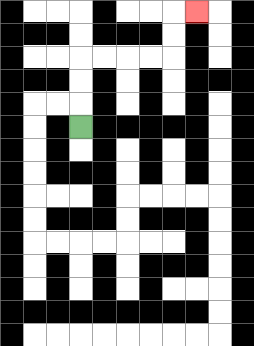{'start': '[3, 5]', 'end': '[8, 0]', 'path_directions': 'U,U,U,R,R,R,R,U,U,R', 'path_coordinates': '[[3, 5], [3, 4], [3, 3], [3, 2], [4, 2], [5, 2], [6, 2], [7, 2], [7, 1], [7, 0], [8, 0]]'}